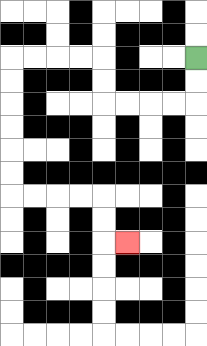{'start': '[8, 2]', 'end': '[5, 10]', 'path_directions': 'D,D,L,L,L,L,U,U,L,L,L,L,D,D,D,D,D,D,R,R,R,R,D,D,R', 'path_coordinates': '[[8, 2], [8, 3], [8, 4], [7, 4], [6, 4], [5, 4], [4, 4], [4, 3], [4, 2], [3, 2], [2, 2], [1, 2], [0, 2], [0, 3], [0, 4], [0, 5], [0, 6], [0, 7], [0, 8], [1, 8], [2, 8], [3, 8], [4, 8], [4, 9], [4, 10], [5, 10]]'}